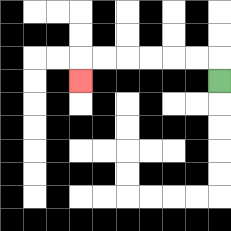{'start': '[9, 3]', 'end': '[3, 3]', 'path_directions': 'U,L,L,L,L,L,L,D', 'path_coordinates': '[[9, 3], [9, 2], [8, 2], [7, 2], [6, 2], [5, 2], [4, 2], [3, 2], [3, 3]]'}